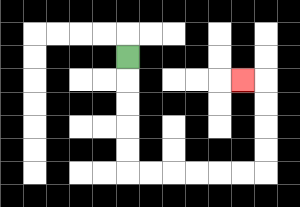{'start': '[5, 2]', 'end': '[10, 3]', 'path_directions': 'D,D,D,D,D,R,R,R,R,R,R,U,U,U,U,L', 'path_coordinates': '[[5, 2], [5, 3], [5, 4], [5, 5], [5, 6], [5, 7], [6, 7], [7, 7], [8, 7], [9, 7], [10, 7], [11, 7], [11, 6], [11, 5], [11, 4], [11, 3], [10, 3]]'}